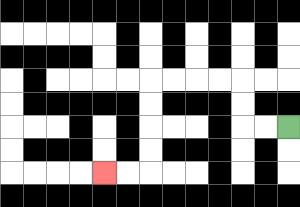{'start': '[12, 5]', 'end': '[4, 7]', 'path_directions': 'L,L,U,U,L,L,L,L,D,D,D,D,L,L', 'path_coordinates': '[[12, 5], [11, 5], [10, 5], [10, 4], [10, 3], [9, 3], [8, 3], [7, 3], [6, 3], [6, 4], [6, 5], [6, 6], [6, 7], [5, 7], [4, 7]]'}